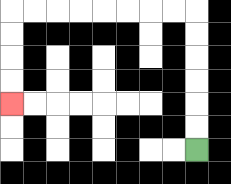{'start': '[8, 6]', 'end': '[0, 4]', 'path_directions': 'U,U,U,U,U,U,L,L,L,L,L,L,L,L,D,D,D,D', 'path_coordinates': '[[8, 6], [8, 5], [8, 4], [8, 3], [8, 2], [8, 1], [8, 0], [7, 0], [6, 0], [5, 0], [4, 0], [3, 0], [2, 0], [1, 0], [0, 0], [0, 1], [0, 2], [0, 3], [0, 4]]'}